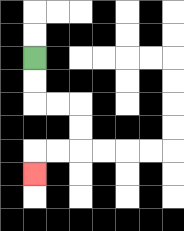{'start': '[1, 2]', 'end': '[1, 7]', 'path_directions': 'D,D,R,R,D,D,L,L,D', 'path_coordinates': '[[1, 2], [1, 3], [1, 4], [2, 4], [3, 4], [3, 5], [3, 6], [2, 6], [1, 6], [1, 7]]'}